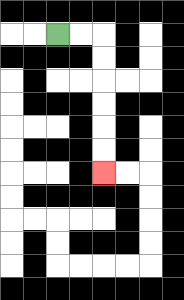{'start': '[2, 1]', 'end': '[4, 7]', 'path_directions': 'R,R,D,D,D,D,D,D', 'path_coordinates': '[[2, 1], [3, 1], [4, 1], [4, 2], [4, 3], [4, 4], [4, 5], [4, 6], [4, 7]]'}